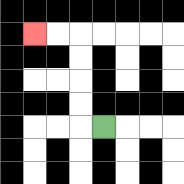{'start': '[4, 5]', 'end': '[1, 1]', 'path_directions': 'L,U,U,U,U,L,L', 'path_coordinates': '[[4, 5], [3, 5], [3, 4], [3, 3], [3, 2], [3, 1], [2, 1], [1, 1]]'}